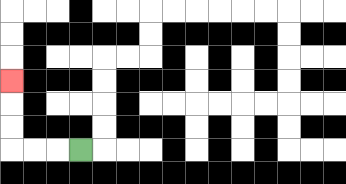{'start': '[3, 6]', 'end': '[0, 3]', 'path_directions': 'L,L,L,U,U,U', 'path_coordinates': '[[3, 6], [2, 6], [1, 6], [0, 6], [0, 5], [0, 4], [0, 3]]'}